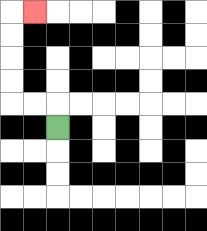{'start': '[2, 5]', 'end': '[1, 0]', 'path_directions': 'U,L,L,U,U,U,U,R', 'path_coordinates': '[[2, 5], [2, 4], [1, 4], [0, 4], [0, 3], [0, 2], [0, 1], [0, 0], [1, 0]]'}